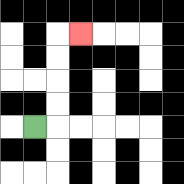{'start': '[1, 5]', 'end': '[3, 1]', 'path_directions': 'R,U,U,U,U,R', 'path_coordinates': '[[1, 5], [2, 5], [2, 4], [2, 3], [2, 2], [2, 1], [3, 1]]'}